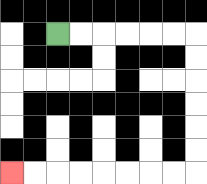{'start': '[2, 1]', 'end': '[0, 7]', 'path_directions': 'R,R,R,R,R,R,D,D,D,D,D,D,L,L,L,L,L,L,L,L', 'path_coordinates': '[[2, 1], [3, 1], [4, 1], [5, 1], [6, 1], [7, 1], [8, 1], [8, 2], [8, 3], [8, 4], [8, 5], [8, 6], [8, 7], [7, 7], [6, 7], [5, 7], [4, 7], [3, 7], [2, 7], [1, 7], [0, 7]]'}